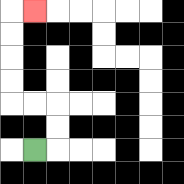{'start': '[1, 6]', 'end': '[1, 0]', 'path_directions': 'R,U,U,L,L,U,U,U,U,R', 'path_coordinates': '[[1, 6], [2, 6], [2, 5], [2, 4], [1, 4], [0, 4], [0, 3], [0, 2], [0, 1], [0, 0], [1, 0]]'}